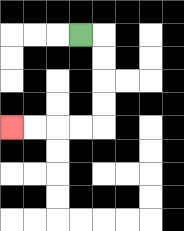{'start': '[3, 1]', 'end': '[0, 5]', 'path_directions': 'R,D,D,D,D,L,L,L,L', 'path_coordinates': '[[3, 1], [4, 1], [4, 2], [4, 3], [4, 4], [4, 5], [3, 5], [2, 5], [1, 5], [0, 5]]'}